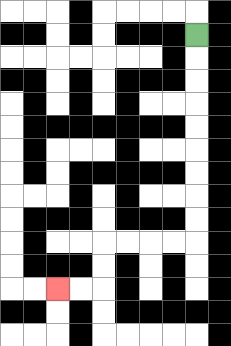{'start': '[8, 1]', 'end': '[2, 12]', 'path_directions': 'D,D,D,D,D,D,D,D,D,L,L,L,L,D,D,L,L', 'path_coordinates': '[[8, 1], [8, 2], [8, 3], [8, 4], [8, 5], [8, 6], [8, 7], [8, 8], [8, 9], [8, 10], [7, 10], [6, 10], [5, 10], [4, 10], [4, 11], [4, 12], [3, 12], [2, 12]]'}